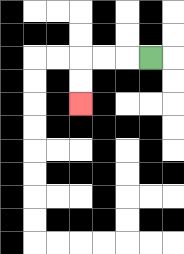{'start': '[6, 2]', 'end': '[3, 4]', 'path_directions': 'L,L,L,D,D', 'path_coordinates': '[[6, 2], [5, 2], [4, 2], [3, 2], [3, 3], [3, 4]]'}